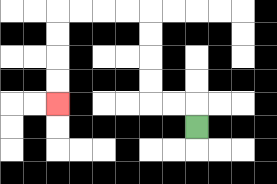{'start': '[8, 5]', 'end': '[2, 4]', 'path_directions': 'U,L,L,U,U,U,U,L,L,L,L,D,D,D,D', 'path_coordinates': '[[8, 5], [8, 4], [7, 4], [6, 4], [6, 3], [6, 2], [6, 1], [6, 0], [5, 0], [4, 0], [3, 0], [2, 0], [2, 1], [2, 2], [2, 3], [2, 4]]'}